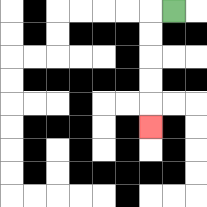{'start': '[7, 0]', 'end': '[6, 5]', 'path_directions': 'L,D,D,D,D,D', 'path_coordinates': '[[7, 0], [6, 0], [6, 1], [6, 2], [6, 3], [6, 4], [6, 5]]'}